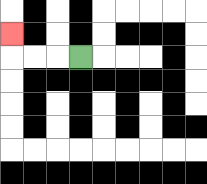{'start': '[3, 2]', 'end': '[0, 1]', 'path_directions': 'L,L,L,U', 'path_coordinates': '[[3, 2], [2, 2], [1, 2], [0, 2], [0, 1]]'}